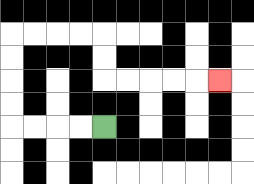{'start': '[4, 5]', 'end': '[9, 3]', 'path_directions': 'L,L,L,L,U,U,U,U,R,R,R,R,D,D,R,R,R,R,R', 'path_coordinates': '[[4, 5], [3, 5], [2, 5], [1, 5], [0, 5], [0, 4], [0, 3], [0, 2], [0, 1], [1, 1], [2, 1], [3, 1], [4, 1], [4, 2], [4, 3], [5, 3], [6, 3], [7, 3], [8, 3], [9, 3]]'}